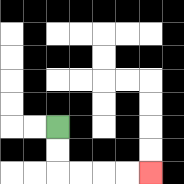{'start': '[2, 5]', 'end': '[6, 7]', 'path_directions': 'D,D,R,R,R,R', 'path_coordinates': '[[2, 5], [2, 6], [2, 7], [3, 7], [4, 7], [5, 7], [6, 7]]'}